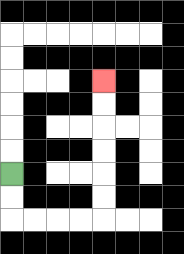{'start': '[0, 7]', 'end': '[4, 3]', 'path_directions': 'D,D,R,R,R,R,U,U,U,U,U,U', 'path_coordinates': '[[0, 7], [0, 8], [0, 9], [1, 9], [2, 9], [3, 9], [4, 9], [4, 8], [4, 7], [4, 6], [4, 5], [4, 4], [4, 3]]'}